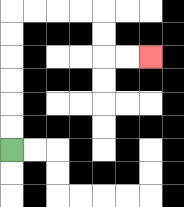{'start': '[0, 6]', 'end': '[6, 2]', 'path_directions': 'U,U,U,U,U,U,R,R,R,R,D,D,R,R', 'path_coordinates': '[[0, 6], [0, 5], [0, 4], [0, 3], [0, 2], [0, 1], [0, 0], [1, 0], [2, 0], [3, 0], [4, 0], [4, 1], [4, 2], [5, 2], [6, 2]]'}